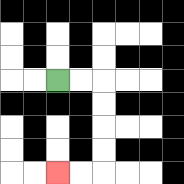{'start': '[2, 3]', 'end': '[2, 7]', 'path_directions': 'R,R,D,D,D,D,L,L', 'path_coordinates': '[[2, 3], [3, 3], [4, 3], [4, 4], [4, 5], [4, 6], [4, 7], [3, 7], [2, 7]]'}